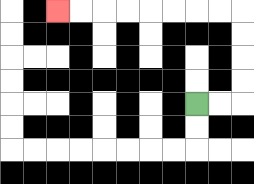{'start': '[8, 4]', 'end': '[2, 0]', 'path_directions': 'R,R,U,U,U,U,L,L,L,L,L,L,L,L', 'path_coordinates': '[[8, 4], [9, 4], [10, 4], [10, 3], [10, 2], [10, 1], [10, 0], [9, 0], [8, 0], [7, 0], [6, 0], [5, 0], [4, 0], [3, 0], [2, 0]]'}